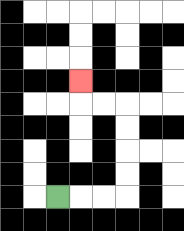{'start': '[2, 8]', 'end': '[3, 3]', 'path_directions': 'R,R,R,U,U,U,U,L,L,U', 'path_coordinates': '[[2, 8], [3, 8], [4, 8], [5, 8], [5, 7], [5, 6], [5, 5], [5, 4], [4, 4], [3, 4], [3, 3]]'}